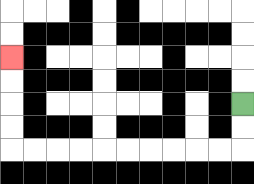{'start': '[10, 4]', 'end': '[0, 2]', 'path_directions': 'D,D,L,L,L,L,L,L,L,L,L,L,U,U,U,U', 'path_coordinates': '[[10, 4], [10, 5], [10, 6], [9, 6], [8, 6], [7, 6], [6, 6], [5, 6], [4, 6], [3, 6], [2, 6], [1, 6], [0, 6], [0, 5], [0, 4], [0, 3], [0, 2]]'}